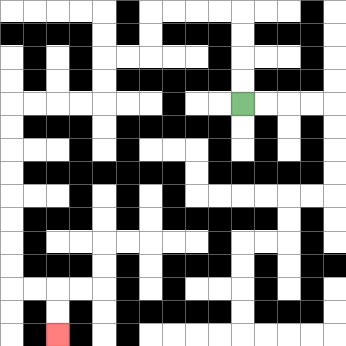{'start': '[10, 4]', 'end': '[2, 14]', 'path_directions': 'U,U,U,U,L,L,L,L,D,D,L,L,D,D,L,L,L,L,D,D,D,D,D,D,D,D,R,R,D,D', 'path_coordinates': '[[10, 4], [10, 3], [10, 2], [10, 1], [10, 0], [9, 0], [8, 0], [7, 0], [6, 0], [6, 1], [6, 2], [5, 2], [4, 2], [4, 3], [4, 4], [3, 4], [2, 4], [1, 4], [0, 4], [0, 5], [0, 6], [0, 7], [0, 8], [0, 9], [0, 10], [0, 11], [0, 12], [1, 12], [2, 12], [2, 13], [2, 14]]'}